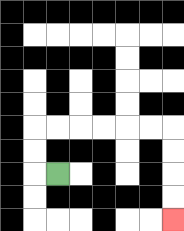{'start': '[2, 7]', 'end': '[7, 9]', 'path_directions': 'L,U,U,R,R,R,R,R,R,D,D,D,D', 'path_coordinates': '[[2, 7], [1, 7], [1, 6], [1, 5], [2, 5], [3, 5], [4, 5], [5, 5], [6, 5], [7, 5], [7, 6], [7, 7], [7, 8], [7, 9]]'}